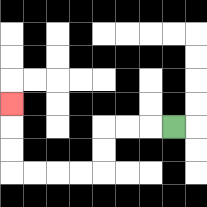{'start': '[7, 5]', 'end': '[0, 4]', 'path_directions': 'L,L,L,D,D,L,L,L,L,U,U,U', 'path_coordinates': '[[7, 5], [6, 5], [5, 5], [4, 5], [4, 6], [4, 7], [3, 7], [2, 7], [1, 7], [0, 7], [0, 6], [0, 5], [0, 4]]'}